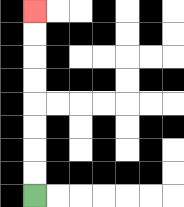{'start': '[1, 8]', 'end': '[1, 0]', 'path_directions': 'U,U,U,U,U,U,U,U', 'path_coordinates': '[[1, 8], [1, 7], [1, 6], [1, 5], [1, 4], [1, 3], [1, 2], [1, 1], [1, 0]]'}